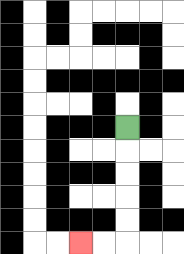{'start': '[5, 5]', 'end': '[3, 10]', 'path_directions': 'D,D,D,D,D,L,L', 'path_coordinates': '[[5, 5], [5, 6], [5, 7], [5, 8], [5, 9], [5, 10], [4, 10], [3, 10]]'}